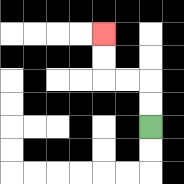{'start': '[6, 5]', 'end': '[4, 1]', 'path_directions': 'U,U,L,L,U,U', 'path_coordinates': '[[6, 5], [6, 4], [6, 3], [5, 3], [4, 3], [4, 2], [4, 1]]'}